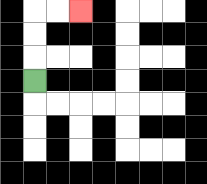{'start': '[1, 3]', 'end': '[3, 0]', 'path_directions': 'U,U,U,R,R', 'path_coordinates': '[[1, 3], [1, 2], [1, 1], [1, 0], [2, 0], [3, 0]]'}